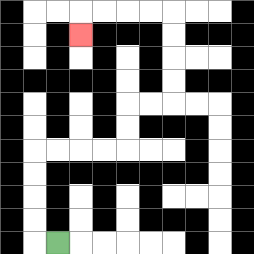{'start': '[2, 10]', 'end': '[3, 1]', 'path_directions': 'L,U,U,U,U,R,R,R,R,U,U,R,R,U,U,U,U,L,L,L,L,D', 'path_coordinates': '[[2, 10], [1, 10], [1, 9], [1, 8], [1, 7], [1, 6], [2, 6], [3, 6], [4, 6], [5, 6], [5, 5], [5, 4], [6, 4], [7, 4], [7, 3], [7, 2], [7, 1], [7, 0], [6, 0], [5, 0], [4, 0], [3, 0], [3, 1]]'}